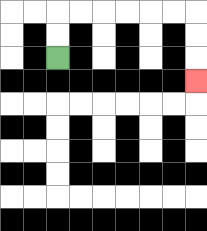{'start': '[2, 2]', 'end': '[8, 3]', 'path_directions': 'U,U,R,R,R,R,R,R,D,D,D', 'path_coordinates': '[[2, 2], [2, 1], [2, 0], [3, 0], [4, 0], [5, 0], [6, 0], [7, 0], [8, 0], [8, 1], [8, 2], [8, 3]]'}